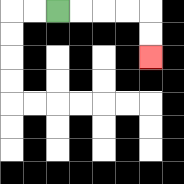{'start': '[2, 0]', 'end': '[6, 2]', 'path_directions': 'R,R,R,R,D,D', 'path_coordinates': '[[2, 0], [3, 0], [4, 0], [5, 0], [6, 0], [6, 1], [6, 2]]'}